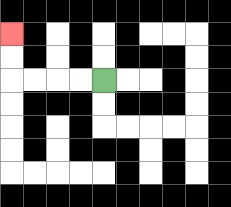{'start': '[4, 3]', 'end': '[0, 1]', 'path_directions': 'L,L,L,L,U,U', 'path_coordinates': '[[4, 3], [3, 3], [2, 3], [1, 3], [0, 3], [0, 2], [0, 1]]'}